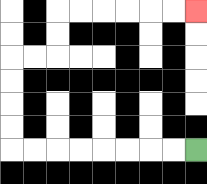{'start': '[8, 6]', 'end': '[8, 0]', 'path_directions': 'L,L,L,L,L,L,L,L,U,U,U,U,R,R,U,U,R,R,R,R,R,R', 'path_coordinates': '[[8, 6], [7, 6], [6, 6], [5, 6], [4, 6], [3, 6], [2, 6], [1, 6], [0, 6], [0, 5], [0, 4], [0, 3], [0, 2], [1, 2], [2, 2], [2, 1], [2, 0], [3, 0], [4, 0], [5, 0], [6, 0], [7, 0], [8, 0]]'}